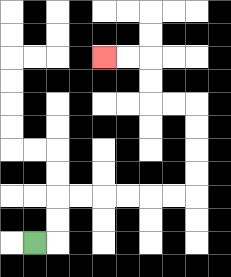{'start': '[1, 10]', 'end': '[4, 2]', 'path_directions': 'R,U,U,R,R,R,R,R,R,U,U,U,U,L,L,U,U,L,L', 'path_coordinates': '[[1, 10], [2, 10], [2, 9], [2, 8], [3, 8], [4, 8], [5, 8], [6, 8], [7, 8], [8, 8], [8, 7], [8, 6], [8, 5], [8, 4], [7, 4], [6, 4], [6, 3], [6, 2], [5, 2], [4, 2]]'}